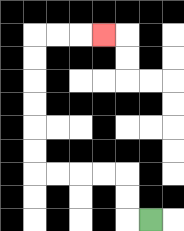{'start': '[6, 9]', 'end': '[4, 1]', 'path_directions': 'L,U,U,L,L,L,L,U,U,U,U,U,U,R,R,R', 'path_coordinates': '[[6, 9], [5, 9], [5, 8], [5, 7], [4, 7], [3, 7], [2, 7], [1, 7], [1, 6], [1, 5], [1, 4], [1, 3], [1, 2], [1, 1], [2, 1], [3, 1], [4, 1]]'}